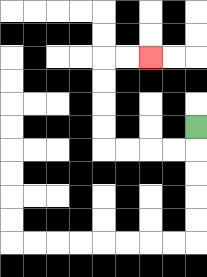{'start': '[8, 5]', 'end': '[6, 2]', 'path_directions': 'D,L,L,L,L,U,U,U,U,R,R', 'path_coordinates': '[[8, 5], [8, 6], [7, 6], [6, 6], [5, 6], [4, 6], [4, 5], [4, 4], [4, 3], [4, 2], [5, 2], [6, 2]]'}